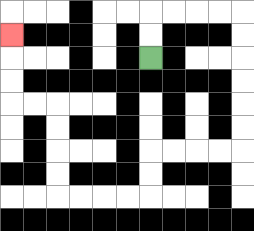{'start': '[6, 2]', 'end': '[0, 1]', 'path_directions': 'U,U,R,R,R,R,D,D,D,D,D,D,L,L,L,L,D,D,L,L,L,L,U,U,U,U,L,L,U,U,U', 'path_coordinates': '[[6, 2], [6, 1], [6, 0], [7, 0], [8, 0], [9, 0], [10, 0], [10, 1], [10, 2], [10, 3], [10, 4], [10, 5], [10, 6], [9, 6], [8, 6], [7, 6], [6, 6], [6, 7], [6, 8], [5, 8], [4, 8], [3, 8], [2, 8], [2, 7], [2, 6], [2, 5], [2, 4], [1, 4], [0, 4], [0, 3], [0, 2], [0, 1]]'}